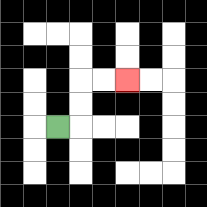{'start': '[2, 5]', 'end': '[5, 3]', 'path_directions': 'R,U,U,R,R', 'path_coordinates': '[[2, 5], [3, 5], [3, 4], [3, 3], [4, 3], [5, 3]]'}